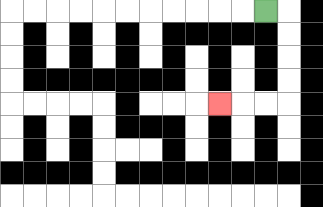{'start': '[11, 0]', 'end': '[9, 4]', 'path_directions': 'R,D,D,D,D,L,L,L', 'path_coordinates': '[[11, 0], [12, 0], [12, 1], [12, 2], [12, 3], [12, 4], [11, 4], [10, 4], [9, 4]]'}